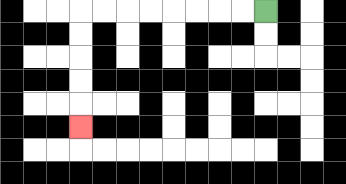{'start': '[11, 0]', 'end': '[3, 5]', 'path_directions': 'L,L,L,L,L,L,L,L,D,D,D,D,D', 'path_coordinates': '[[11, 0], [10, 0], [9, 0], [8, 0], [7, 0], [6, 0], [5, 0], [4, 0], [3, 0], [3, 1], [3, 2], [3, 3], [3, 4], [3, 5]]'}